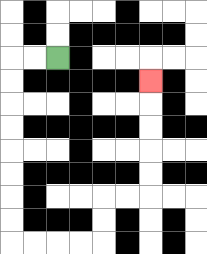{'start': '[2, 2]', 'end': '[6, 3]', 'path_directions': 'L,L,D,D,D,D,D,D,D,D,R,R,R,R,U,U,R,R,U,U,U,U,U', 'path_coordinates': '[[2, 2], [1, 2], [0, 2], [0, 3], [0, 4], [0, 5], [0, 6], [0, 7], [0, 8], [0, 9], [0, 10], [1, 10], [2, 10], [3, 10], [4, 10], [4, 9], [4, 8], [5, 8], [6, 8], [6, 7], [6, 6], [6, 5], [6, 4], [6, 3]]'}